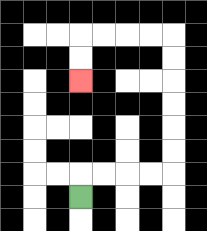{'start': '[3, 8]', 'end': '[3, 3]', 'path_directions': 'U,R,R,R,R,U,U,U,U,U,U,L,L,L,L,D,D', 'path_coordinates': '[[3, 8], [3, 7], [4, 7], [5, 7], [6, 7], [7, 7], [7, 6], [7, 5], [7, 4], [7, 3], [7, 2], [7, 1], [6, 1], [5, 1], [4, 1], [3, 1], [3, 2], [3, 3]]'}